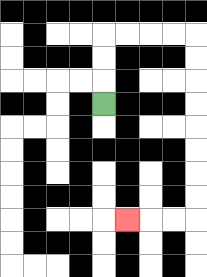{'start': '[4, 4]', 'end': '[5, 9]', 'path_directions': 'U,U,U,R,R,R,R,D,D,D,D,D,D,D,D,L,L,L', 'path_coordinates': '[[4, 4], [4, 3], [4, 2], [4, 1], [5, 1], [6, 1], [7, 1], [8, 1], [8, 2], [8, 3], [8, 4], [8, 5], [8, 6], [8, 7], [8, 8], [8, 9], [7, 9], [6, 9], [5, 9]]'}